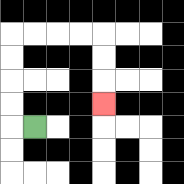{'start': '[1, 5]', 'end': '[4, 4]', 'path_directions': 'L,U,U,U,U,R,R,R,R,D,D,D', 'path_coordinates': '[[1, 5], [0, 5], [0, 4], [0, 3], [0, 2], [0, 1], [1, 1], [2, 1], [3, 1], [4, 1], [4, 2], [4, 3], [4, 4]]'}